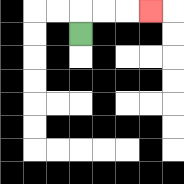{'start': '[3, 1]', 'end': '[6, 0]', 'path_directions': 'U,R,R,R', 'path_coordinates': '[[3, 1], [3, 0], [4, 0], [5, 0], [6, 0]]'}